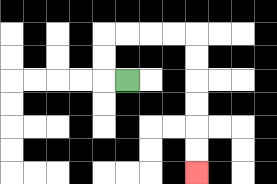{'start': '[5, 3]', 'end': '[8, 7]', 'path_directions': 'L,U,U,R,R,R,R,D,D,D,D,D,D', 'path_coordinates': '[[5, 3], [4, 3], [4, 2], [4, 1], [5, 1], [6, 1], [7, 1], [8, 1], [8, 2], [8, 3], [8, 4], [8, 5], [8, 6], [8, 7]]'}